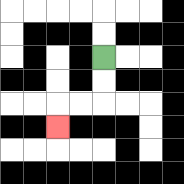{'start': '[4, 2]', 'end': '[2, 5]', 'path_directions': 'D,D,L,L,D', 'path_coordinates': '[[4, 2], [4, 3], [4, 4], [3, 4], [2, 4], [2, 5]]'}